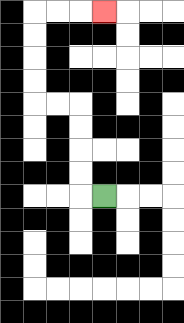{'start': '[4, 8]', 'end': '[4, 0]', 'path_directions': 'L,U,U,U,U,L,L,U,U,U,U,R,R,R', 'path_coordinates': '[[4, 8], [3, 8], [3, 7], [3, 6], [3, 5], [3, 4], [2, 4], [1, 4], [1, 3], [1, 2], [1, 1], [1, 0], [2, 0], [3, 0], [4, 0]]'}